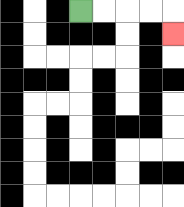{'start': '[3, 0]', 'end': '[7, 1]', 'path_directions': 'R,R,R,R,D', 'path_coordinates': '[[3, 0], [4, 0], [5, 0], [6, 0], [7, 0], [7, 1]]'}